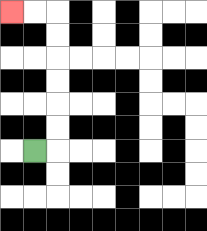{'start': '[1, 6]', 'end': '[0, 0]', 'path_directions': 'R,U,U,U,U,U,U,L,L', 'path_coordinates': '[[1, 6], [2, 6], [2, 5], [2, 4], [2, 3], [2, 2], [2, 1], [2, 0], [1, 0], [0, 0]]'}